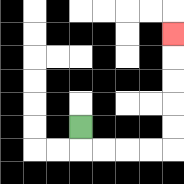{'start': '[3, 5]', 'end': '[7, 1]', 'path_directions': 'D,R,R,R,R,U,U,U,U,U', 'path_coordinates': '[[3, 5], [3, 6], [4, 6], [5, 6], [6, 6], [7, 6], [7, 5], [7, 4], [7, 3], [7, 2], [7, 1]]'}